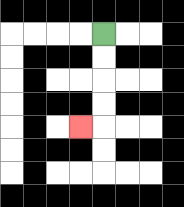{'start': '[4, 1]', 'end': '[3, 5]', 'path_directions': 'D,D,D,D,L', 'path_coordinates': '[[4, 1], [4, 2], [4, 3], [4, 4], [4, 5], [3, 5]]'}